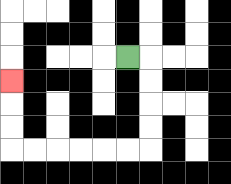{'start': '[5, 2]', 'end': '[0, 3]', 'path_directions': 'R,D,D,D,D,L,L,L,L,L,L,U,U,U', 'path_coordinates': '[[5, 2], [6, 2], [6, 3], [6, 4], [6, 5], [6, 6], [5, 6], [4, 6], [3, 6], [2, 6], [1, 6], [0, 6], [0, 5], [0, 4], [0, 3]]'}